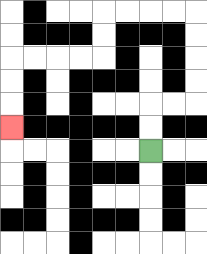{'start': '[6, 6]', 'end': '[0, 5]', 'path_directions': 'U,U,R,R,U,U,U,U,L,L,L,L,D,D,L,L,L,L,D,D,D', 'path_coordinates': '[[6, 6], [6, 5], [6, 4], [7, 4], [8, 4], [8, 3], [8, 2], [8, 1], [8, 0], [7, 0], [6, 0], [5, 0], [4, 0], [4, 1], [4, 2], [3, 2], [2, 2], [1, 2], [0, 2], [0, 3], [0, 4], [0, 5]]'}